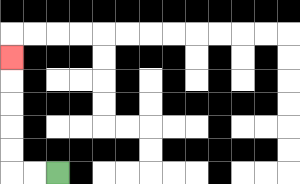{'start': '[2, 7]', 'end': '[0, 2]', 'path_directions': 'L,L,U,U,U,U,U', 'path_coordinates': '[[2, 7], [1, 7], [0, 7], [0, 6], [0, 5], [0, 4], [0, 3], [0, 2]]'}